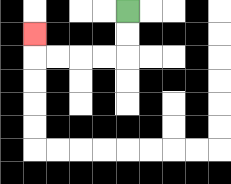{'start': '[5, 0]', 'end': '[1, 1]', 'path_directions': 'D,D,L,L,L,L,U', 'path_coordinates': '[[5, 0], [5, 1], [5, 2], [4, 2], [3, 2], [2, 2], [1, 2], [1, 1]]'}